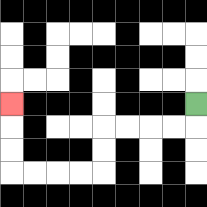{'start': '[8, 4]', 'end': '[0, 4]', 'path_directions': 'D,L,L,L,L,D,D,L,L,L,L,U,U,U', 'path_coordinates': '[[8, 4], [8, 5], [7, 5], [6, 5], [5, 5], [4, 5], [4, 6], [4, 7], [3, 7], [2, 7], [1, 7], [0, 7], [0, 6], [0, 5], [0, 4]]'}